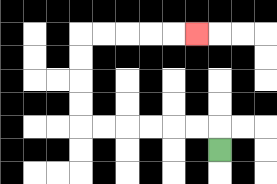{'start': '[9, 6]', 'end': '[8, 1]', 'path_directions': 'U,L,L,L,L,L,L,U,U,U,U,R,R,R,R,R', 'path_coordinates': '[[9, 6], [9, 5], [8, 5], [7, 5], [6, 5], [5, 5], [4, 5], [3, 5], [3, 4], [3, 3], [3, 2], [3, 1], [4, 1], [5, 1], [6, 1], [7, 1], [8, 1]]'}